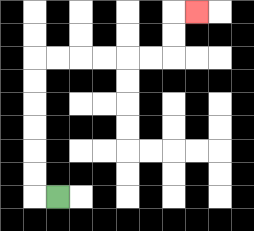{'start': '[2, 8]', 'end': '[8, 0]', 'path_directions': 'L,U,U,U,U,U,U,R,R,R,R,R,R,U,U,R', 'path_coordinates': '[[2, 8], [1, 8], [1, 7], [1, 6], [1, 5], [1, 4], [1, 3], [1, 2], [2, 2], [3, 2], [4, 2], [5, 2], [6, 2], [7, 2], [7, 1], [7, 0], [8, 0]]'}